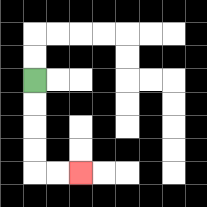{'start': '[1, 3]', 'end': '[3, 7]', 'path_directions': 'D,D,D,D,R,R', 'path_coordinates': '[[1, 3], [1, 4], [1, 5], [1, 6], [1, 7], [2, 7], [3, 7]]'}